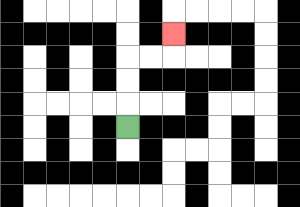{'start': '[5, 5]', 'end': '[7, 1]', 'path_directions': 'U,U,U,R,R,U', 'path_coordinates': '[[5, 5], [5, 4], [5, 3], [5, 2], [6, 2], [7, 2], [7, 1]]'}